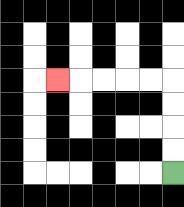{'start': '[7, 7]', 'end': '[2, 3]', 'path_directions': 'U,U,U,U,L,L,L,L,L', 'path_coordinates': '[[7, 7], [7, 6], [7, 5], [7, 4], [7, 3], [6, 3], [5, 3], [4, 3], [3, 3], [2, 3]]'}